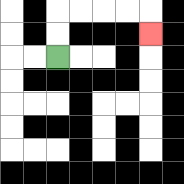{'start': '[2, 2]', 'end': '[6, 1]', 'path_directions': 'U,U,R,R,R,R,D', 'path_coordinates': '[[2, 2], [2, 1], [2, 0], [3, 0], [4, 0], [5, 0], [6, 0], [6, 1]]'}